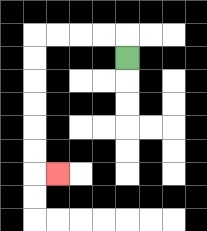{'start': '[5, 2]', 'end': '[2, 7]', 'path_directions': 'U,L,L,L,L,D,D,D,D,D,D,R', 'path_coordinates': '[[5, 2], [5, 1], [4, 1], [3, 1], [2, 1], [1, 1], [1, 2], [1, 3], [1, 4], [1, 5], [1, 6], [1, 7], [2, 7]]'}